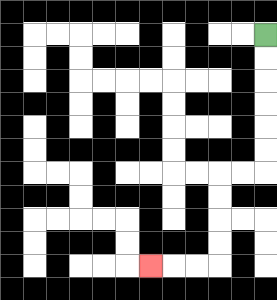{'start': '[11, 1]', 'end': '[6, 11]', 'path_directions': 'D,D,D,D,D,D,L,L,D,D,D,D,L,L,L', 'path_coordinates': '[[11, 1], [11, 2], [11, 3], [11, 4], [11, 5], [11, 6], [11, 7], [10, 7], [9, 7], [9, 8], [9, 9], [9, 10], [9, 11], [8, 11], [7, 11], [6, 11]]'}